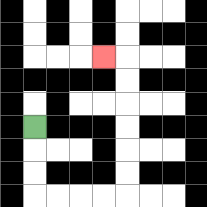{'start': '[1, 5]', 'end': '[4, 2]', 'path_directions': 'D,D,D,R,R,R,R,U,U,U,U,U,U,L', 'path_coordinates': '[[1, 5], [1, 6], [1, 7], [1, 8], [2, 8], [3, 8], [4, 8], [5, 8], [5, 7], [5, 6], [5, 5], [5, 4], [5, 3], [5, 2], [4, 2]]'}